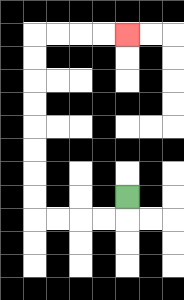{'start': '[5, 8]', 'end': '[5, 1]', 'path_directions': 'D,L,L,L,L,U,U,U,U,U,U,U,U,R,R,R,R', 'path_coordinates': '[[5, 8], [5, 9], [4, 9], [3, 9], [2, 9], [1, 9], [1, 8], [1, 7], [1, 6], [1, 5], [1, 4], [1, 3], [1, 2], [1, 1], [2, 1], [3, 1], [4, 1], [5, 1]]'}